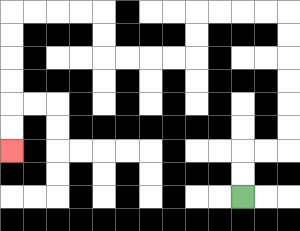{'start': '[10, 8]', 'end': '[0, 6]', 'path_directions': 'U,U,R,R,U,U,U,U,U,U,L,L,L,L,D,D,L,L,L,L,U,U,L,L,L,L,D,D,D,D,D,D', 'path_coordinates': '[[10, 8], [10, 7], [10, 6], [11, 6], [12, 6], [12, 5], [12, 4], [12, 3], [12, 2], [12, 1], [12, 0], [11, 0], [10, 0], [9, 0], [8, 0], [8, 1], [8, 2], [7, 2], [6, 2], [5, 2], [4, 2], [4, 1], [4, 0], [3, 0], [2, 0], [1, 0], [0, 0], [0, 1], [0, 2], [0, 3], [0, 4], [0, 5], [0, 6]]'}